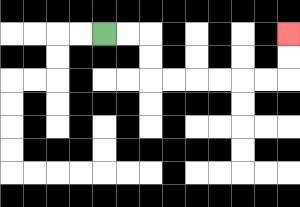{'start': '[4, 1]', 'end': '[12, 1]', 'path_directions': 'R,R,D,D,R,R,R,R,R,R,U,U', 'path_coordinates': '[[4, 1], [5, 1], [6, 1], [6, 2], [6, 3], [7, 3], [8, 3], [9, 3], [10, 3], [11, 3], [12, 3], [12, 2], [12, 1]]'}